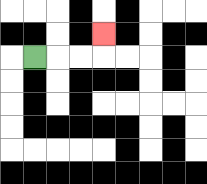{'start': '[1, 2]', 'end': '[4, 1]', 'path_directions': 'R,R,R,U', 'path_coordinates': '[[1, 2], [2, 2], [3, 2], [4, 2], [4, 1]]'}